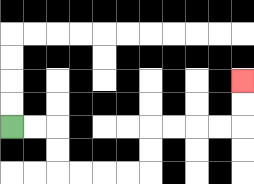{'start': '[0, 5]', 'end': '[10, 3]', 'path_directions': 'R,R,D,D,R,R,R,R,U,U,R,R,R,R,U,U', 'path_coordinates': '[[0, 5], [1, 5], [2, 5], [2, 6], [2, 7], [3, 7], [4, 7], [5, 7], [6, 7], [6, 6], [6, 5], [7, 5], [8, 5], [9, 5], [10, 5], [10, 4], [10, 3]]'}